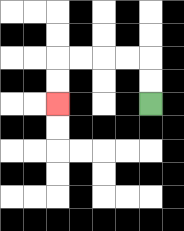{'start': '[6, 4]', 'end': '[2, 4]', 'path_directions': 'U,U,L,L,L,L,D,D', 'path_coordinates': '[[6, 4], [6, 3], [6, 2], [5, 2], [4, 2], [3, 2], [2, 2], [2, 3], [2, 4]]'}